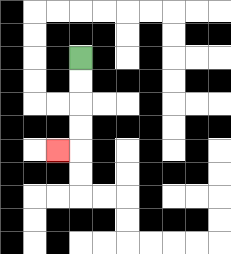{'start': '[3, 2]', 'end': '[2, 6]', 'path_directions': 'D,D,D,D,L', 'path_coordinates': '[[3, 2], [3, 3], [3, 4], [3, 5], [3, 6], [2, 6]]'}